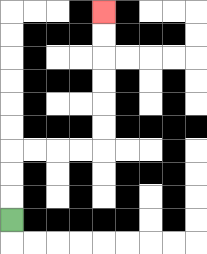{'start': '[0, 9]', 'end': '[4, 0]', 'path_directions': 'U,U,U,R,R,R,R,U,U,U,U,U,U', 'path_coordinates': '[[0, 9], [0, 8], [0, 7], [0, 6], [1, 6], [2, 6], [3, 6], [4, 6], [4, 5], [4, 4], [4, 3], [4, 2], [4, 1], [4, 0]]'}